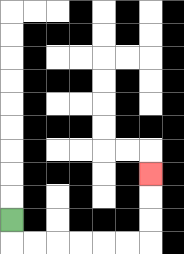{'start': '[0, 9]', 'end': '[6, 7]', 'path_directions': 'D,R,R,R,R,R,R,U,U,U', 'path_coordinates': '[[0, 9], [0, 10], [1, 10], [2, 10], [3, 10], [4, 10], [5, 10], [6, 10], [6, 9], [6, 8], [6, 7]]'}